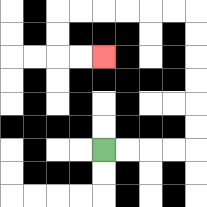{'start': '[4, 6]', 'end': '[4, 2]', 'path_directions': 'R,R,R,R,U,U,U,U,U,U,L,L,L,L,L,L,D,D,R,R', 'path_coordinates': '[[4, 6], [5, 6], [6, 6], [7, 6], [8, 6], [8, 5], [8, 4], [8, 3], [8, 2], [8, 1], [8, 0], [7, 0], [6, 0], [5, 0], [4, 0], [3, 0], [2, 0], [2, 1], [2, 2], [3, 2], [4, 2]]'}